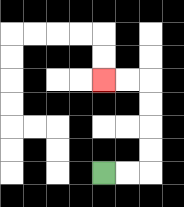{'start': '[4, 7]', 'end': '[4, 3]', 'path_directions': 'R,R,U,U,U,U,L,L', 'path_coordinates': '[[4, 7], [5, 7], [6, 7], [6, 6], [6, 5], [6, 4], [6, 3], [5, 3], [4, 3]]'}